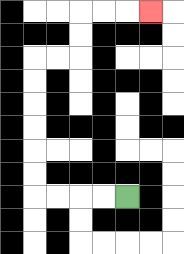{'start': '[5, 8]', 'end': '[6, 0]', 'path_directions': 'L,L,L,L,U,U,U,U,U,U,R,R,U,U,R,R,R', 'path_coordinates': '[[5, 8], [4, 8], [3, 8], [2, 8], [1, 8], [1, 7], [1, 6], [1, 5], [1, 4], [1, 3], [1, 2], [2, 2], [3, 2], [3, 1], [3, 0], [4, 0], [5, 0], [6, 0]]'}